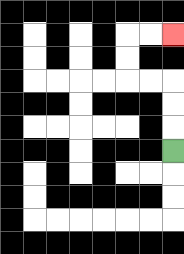{'start': '[7, 6]', 'end': '[7, 1]', 'path_directions': 'U,U,U,L,L,U,U,R,R', 'path_coordinates': '[[7, 6], [7, 5], [7, 4], [7, 3], [6, 3], [5, 3], [5, 2], [5, 1], [6, 1], [7, 1]]'}